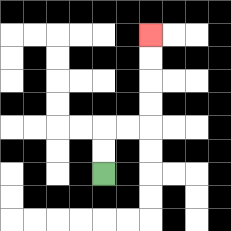{'start': '[4, 7]', 'end': '[6, 1]', 'path_directions': 'U,U,R,R,U,U,U,U', 'path_coordinates': '[[4, 7], [4, 6], [4, 5], [5, 5], [6, 5], [6, 4], [6, 3], [6, 2], [6, 1]]'}